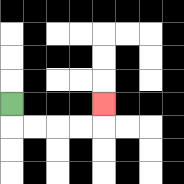{'start': '[0, 4]', 'end': '[4, 4]', 'path_directions': 'D,R,R,R,R,U', 'path_coordinates': '[[0, 4], [0, 5], [1, 5], [2, 5], [3, 5], [4, 5], [4, 4]]'}